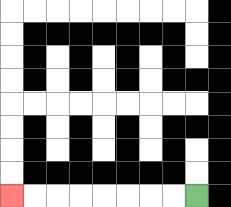{'start': '[8, 8]', 'end': '[0, 8]', 'path_directions': 'L,L,L,L,L,L,L,L', 'path_coordinates': '[[8, 8], [7, 8], [6, 8], [5, 8], [4, 8], [3, 8], [2, 8], [1, 8], [0, 8]]'}